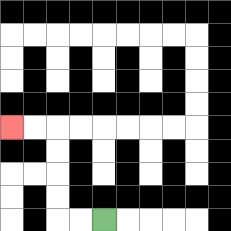{'start': '[4, 9]', 'end': '[0, 5]', 'path_directions': 'L,L,U,U,U,U,L,L', 'path_coordinates': '[[4, 9], [3, 9], [2, 9], [2, 8], [2, 7], [2, 6], [2, 5], [1, 5], [0, 5]]'}